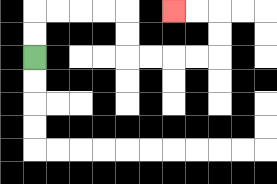{'start': '[1, 2]', 'end': '[7, 0]', 'path_directions': 'U,U,R,R,R,R,D,D,R,R,R,R,U,U,L,L', 'path_coordinates': '[[1, 2], [1, 1], [1, 0], [2, 0], [3, 0], [4, 0], [5, 0], [5, 1], [5, 2], [6, 2], [7, 2], [8, 2], [9, 2], [9, 1], [9, 0], [8, 0], [7, 0]]'}